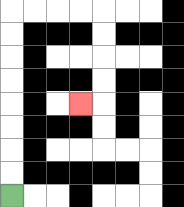{'start': '[0, 8]', 'end': '[3, 4]', 'path_directions': 'U,U,U,U,U,U,U,U,R,R,R,R,D,D,D,D,L', 'path_coordinates': '[[0, 8], [0, 7], [0, 6], [0, 5], [0, 4], [0, 3], [0, 2], [0, 1], [0, 0], [1, 0], [2, 0], [3, 0], [4, 0], [4, 1], [4, 2], [4, 3], [4, 4], [3, 4]]'}